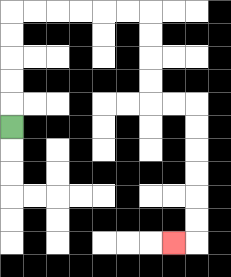{'start': '[0, 5]', 'end': '[7, 10]', 'path_directions': 'U,U,U,U,U,R,R,R,R,R,R,D,D,D,D,R,R,D,D,D,D,D,D,L', 'path_coordinates': '[[0, 5], [0, 4], [0, 3], [0, 2], [0, 1], [0, 0], [1, 0], [2, 0], [3, 0], [4, 0], [5, 0], [6, 0], [6, 1], [6, 2], [6, 3], [6, 4], [7, 4], [8, 4], [8, 5], [8, 6], [8, 7], [8, 8], [8, 9], [8, 10], [7, 10]]'}